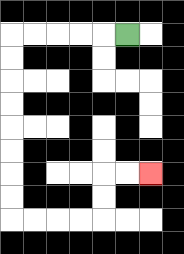{'start': '[5, 1]', 'end': '[6, 7]', 'path_directions': 'L,L,L,L,L,D,D,D,D,D,D,D,D,R,R,R,R,U,U,R,R', 'path_coordinates': '[[5, 1], [4, 1], [3, 1], [2, 1], [1, 1], [0, 1], [0, 2], [0, 3], [0, 4], [0, 5], [0, 6], [0, 7], [0, 8], [0, 9], [1, 9], [2, 9], [3, 9], [4, 9], [4, 8], [4, 7], [5, 7], [6, 7]]'}